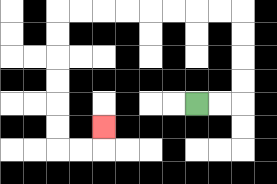{'start': '[8, 4]', 'end': '[4, 5]', 'path_directions': 'R,R,U,U,U,U,L,L,L,L,L,L,L,L,D,D,D,D,D,D,R,R,U', 'path_coordinates': '[[8, 4], [9, 4], [10, 4], [10, 3], [10, 2], [10, 1], [10, 0], [9, 0], [8, 0], [7, 0], [6, 0], [5, 0], [4, 0], [3, 0], [2, 0], [2, 1], [2, 2], [2, 3], [2, 4], [2, 5], [2, 6], [3, 6], [4, 6], [4, 5]]'}